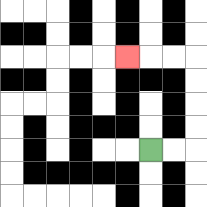{'start': '[6, 6]', 'end': '[5, 2]', 'path_directions': 'R,R,U,U,U,U,L,L,L', 'path_coordinates': '[[6, 6], [7, 6], [8, 6], [8, 5], [8, 4], [8, 3], [8, 2], [7, 2], [6, 2], [5, 2]]'}